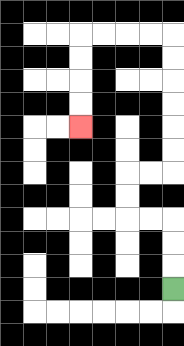{'start': '[7, 12]', 'end': '[3, 5]', 'path_directions': 'U,U,U,L,L,U,U,R,R,U,U,U,U,U,U,L,L,L,L,D,D,D,D', 'path_coordinates': '[[7, 12], [7, 11], [7, 10], [7, 9], [6, 9], [5, 9], [5, 8], [5, 7], [6, 7], [7, 7], [7, 6], [7, 5], [7, 4], [7, 3], [7, 2], [7, 1], [6, 1], [5, 1], [4, 1], [3, 1], [3, 2], [3, 3], [3, 4], [3, 5]]'}